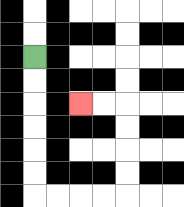{'start': '[1, 2]', 'end': '[3, 4]', 'path_directions': 'D,D,D,D,D,D,R,R,R,R,U,U,U,U,L,L', 'path_coordinates': '[[1, 2], [1, 3], [1, 4], [1, 5], [1, 6], [1, 7], [1, 8], [2, 8], [3, 8], [4, 8], [5, 8], [5, 7], [5, 6], [5, 5], [5, 4], [4, 4], [3, 4]]'}